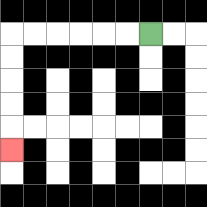{'start': '[6, 1]', 'end': '[0, 6]', 'path_directions': 'L,L,L,L,L,L,D,D,D,D,D', 'path_coordinates': '[[6, 1], [5, 1], [4, 1], [3, 1], [2, 1], [1, 1], [0, 1], [0, 2], [0, 3], [0, 4], [0, 5], [0, 6]]'}